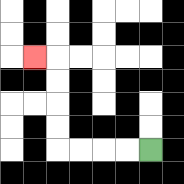{'start': '[6, 6]', 'end': '[1, 2]', 'path_directions': 'L,L,L,L,U,U,U,U,L', 'path_coordinates': '[[6, 6], [5, 6], [4, 6], [3, 6], [2, 6], [2, 5], [2, 4], [2, 3], [2, 2], [1, 2]]'}